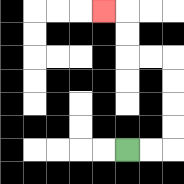{'start': '[5, 6]', 'end': '[4, 0]', 'path_directions': 'R,R,U,U,U,U,L,L,U,U,L', 'path_coordinates': '[[5, 6], [6, 6], [7, 6], [7, 5], [7, 4], [7, 3], [7, 2], [6, 2], [5, 2], [5, 1], [5, 0], [4, 0]]'}